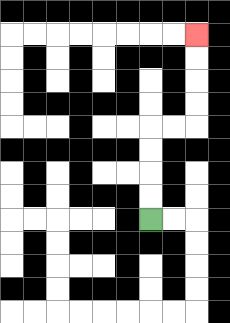{'start': '[6, 9]', 'end': '[8, 1]', 'path_directions': 'U,U,U,U,R,R,U,U,U,U', 'path_coordinates': '[[6, 9], [6, 8], [6, 7], [6, 6], [6, 5], [7, 5], [8, 5], [8, 4], [8, 3], [8, 2], [8, 1]]'}